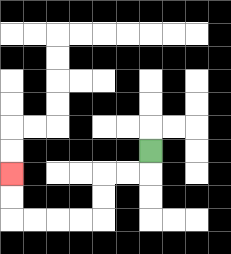{'start': '[6, 6]', 'end': '[0, 7]', 'path_directions': 'D,L,L,D,D,L,L,L,L,U,U', 'path_coordinates': '[[6, 6], [6, 7], [5, 7], [4, 7], [4, 8], [4, 9], [3, 9], [2, 9], [1, 9], [0, 9], [0, 8], [0, 7]]'}